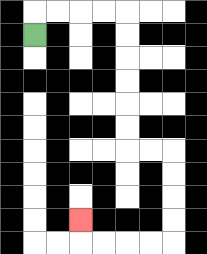{'start': '[1, 1]', 'end': '[3, 9]', 'path_directions': 'U,R,R,R,R,D,D,D,D,D,D,R,R,D,D,D,D,L,L,L,L,U', 'path_coordinates': '[[1, 1], [1, 0], [2, 0], [3, 0], [4, 0], [5, 0], [5, 1], [5, 2], [5, 3], [5, 4], [5, 5], [5, 6], [6, 6], [7, 6], [7, 7], [7, 8], [7, 9], [7, 10], [6, 10], [5, 10], [4, 10], [3, 10], [3, 9]]'}